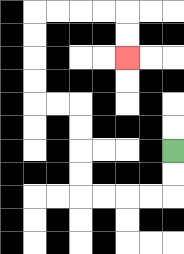{'start': '[7, 6]', 'end': '[5, 2]', 'path_directions': 'D,D,L,L,L,L,U,U,U,U,L,L,U,U,U,U,R,R,R,R,D,D', 'path_coordinates': '[[7, 6], [7, 7], [7, 8], [6, 8], [5, 8], [4, 8], [3, 8], [3, 7], [3, 6], [3, 5], [3, 4], [2, 4], [1, 4], [1, 3], [1, 2], [1, 1], [1, 0], [2, 0], [3, 0], [4, 0], [5, 0], [5, 1], [5, 2]]'}